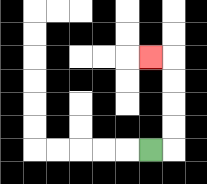{'start': '[6, 6]', 'end': '[6, 2]', 'path_directions': 'R,U,U,U,U,L', 'path_coordinates': '[[6, 6], [7, 6], [7, 5], [7, 4], [7, 3], [7, 2], [6, 2]]'}